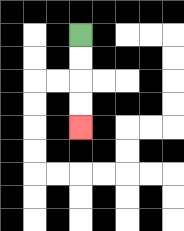{'start': '[3, 1]', 'end': '[3, 5]', 'path_directions': 'D,D,D,D', 'path_coordinates': '[[3, 1], [3, 2], [3, 3], [3, 4], [3, 5]]'}